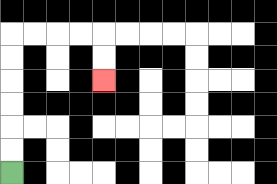{'start': '[0, 7]', 'end': '[4, 3]', 'path_directions': 'U,U,U,U,U,U,R,R,R,R,D,D', 'path_coordinates': '[[0, 7], [0, 6], [0, 5], [0, 4], [0, 3], [0, 2], [0, 1], [1, 1], [2, 1], [3, 1], [4, 1], [4, 2], [4, 3]]'}